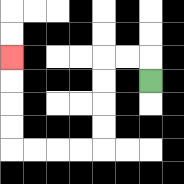{'start': '[6, 3]', 'end': '[0, 2]', 'path_directions': 'U,L,L,D,D,D,D,L,L,L,L,U,U,U,U', 'path_coordinates': '[[6, 3], [6, 2], [5, 2], [4, 2], [4, 3], [4, 4], [4, 5], [4, 6], [3, 6], [2, 6], [1, 6], [0, 6], [0, 5], [0, 4], [0, 3], [0, 2]]'}